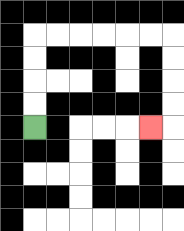{'start': '[1, 5]', 'end': '[6, 5]', 'path_directions': 'U,U,U,U,R,R,R,R,R,R,D,D,D,D,L', 'path_coordinates': '[[1, 5], [1, 4], [1, 3], [1, 2], [1, 1], [2, 1], [3, 1], [4, 1], [5, 1], [6, 1], [7, 1], [7, 2], [7, 3], [7, 4], [7, 5], [6, 5]]'}